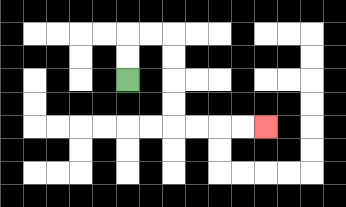{'start': '[5, 3]', 'end': '[11, 5]', 'path_directions': 'U,U,R,R,D,D,D,D,R,R,R,R', 'path_coordinates': '[[5, 3], [5, 2], [5, 1], [6, 1], [7, 1], [7, 2], [7, 3], [7, 4], [7, 5], [8, 5], [9, 5], [10, 5], [11, 5]]'}